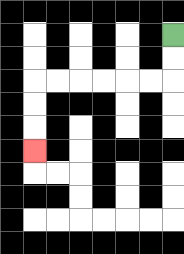{'start': '[7, 1]', 'end': '[1, 6]', 'path_directions': 'D,D,L,L,L,L,L,L,D,D,D', 'path_coordinates': '[[7, 1], [7, 2], [7, 3], [6, 3], [5, 3], [4, 3], [3, 3], [2, 3], [1, 3], [1, 4], [1, 5], [1, 6]]'}